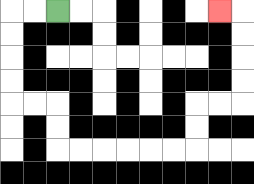{'start': '[2, 0]', 'end': '[9, 0]', 'path_directions': 'L,L,D,D,D,D,R,R,D,D,R,R,R,R,R,R,U,U,R,R,U,U,U,U,L', 'path_coordinates': '[[2, 0], [1, 0], [0, 0], [0, 1], [0, 2], [0, 3], [0, 4], [1, 4], [2, 4], [2, 5], [2, 6], [3, 6], [4, 6], [5, 6], [6, 6], [7, 6], [8, 6], [8, 5], [8, 4], [9, 4], [10, 4], [10, 3], [10, 2], [10, 1], [10, 0], [9, 0]]'}